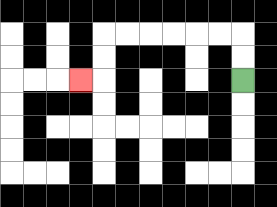{'start': '[10, 3]', 'end': '[3, 3]', 'path_directions': 'U,U,L,L,L,L,L,L,D,D,L', 'path_coordinates': '[[10, 3], [10, 2], [10, 1], [9, 1], [8, 1], [7, 1], [6, 1], [5, 1], [4, 1], [4, 2], [4, 3], [3, 3]]'}